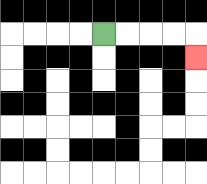{'start': '[4, 1]', 'end': '[8, 2]', 'path_directions': 'R,R,R,R,D', 'path_coordinates': '[[4, 1], [5, 1], [6, 1], [7, 1], [8, 1], [8, 2]]'}